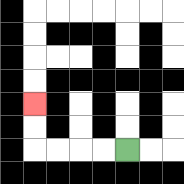{'start': '[5, 6]', 'end': '[1, 4]', 'path_directions': 'L,L,L,L,U,U', 'path_coordinates': '[[5, 6], [4, 6], [3, 6], [2, 6], [1, 6], [1, 5], [1, 4]]'}